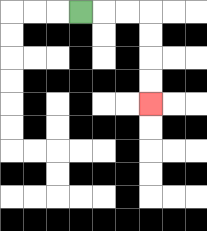{'start': '[3, 0]', 'end': '[6, 4]', 'path_directions': 'R,R,R,D,D,D,D', 'path_coordinates': '[[3, 0], [4, 0], [5, 0], [6, 0], [6, 1], [6, 2], [6, 3], [6, 4]]'}